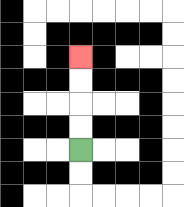{'start': '[3, 6]', 'end': '[3, 2]', 'path_directions': 'U,U,U,U', 'path_coordinates': '[[3, 6], [3, 5], [3, 4], [3, 3], [3, 2]]'}